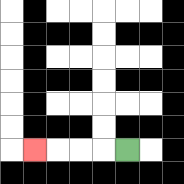{'start': '[5, 6]', 'end': '[1, 6]', 'path_directions': 'L,L,L,L', 'path_coordinates': '[[5, 6], [4, 6], [3, 6], [2, 6], [1, 6]]'}